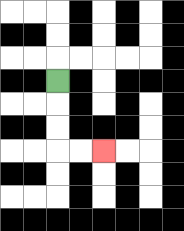{'start': '[2, 3]', 'end': '[4, 6]', 'path_directions': 'D,D,D,R,R', 'path_coordinates': '[[2, 3], [2, 4], [2, 5], [2, 6], [3, 6], [4, 6]]'}